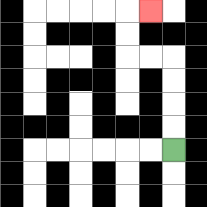{'start': '[7, 6]', 'end': '[6, 0]', 'path_directions': 'U,U,U,U,L,L,U,U,R', 'path_coordinates': '[[7, 6], [7, 5], [7, 4], [7, 3], [7, 2], [6, 2], [5, 2], [5, 1], [5, 0], [6, 0]]'}